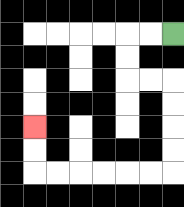{'start': '[7, 1]', 'end': '[1, 5]', 'path_directions': 'L,L,D,D,R,R,D,D,D,D,L,L,L,L,L,L,U,U', 'path_coordinates': '[[7, 1], [6, 1], [5, 1], [5, 2], [5, 3], [6, 3], [7, 3], [7, 4], [7, 5], [7, 6], [7, 7], [6, 7], [5, 7], [4, 7], [3, 7], [2, 7], [1, 7], [1, 6], [1, 5]]'}